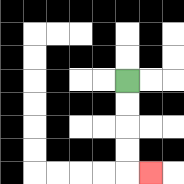{'start': '[5, 3]', 'end': '[6, 7]', 'path_directions': 'D,D,D,D,R', 'path_coordinates': '[[5, 3], [5, 4], [5, 5], [5, 6], [5, 7], [6, 7]]'}